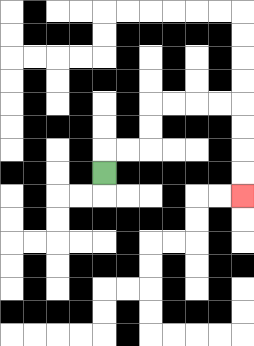{'start': '[4, 7]', 'end': '[10, 8]', 'path_directions': 'U,R,R,U,U,R,R,R,R,D,D,D,D', 'path_coordinates': '[[4, 7], [4, 6], [5, 6], [6, 6], [6, 5], [6, 4], [7, 4], [8, 4], [9, 4], [10, 4], [10, 5], [10, 6], [10, 7], [10, 8]]'}